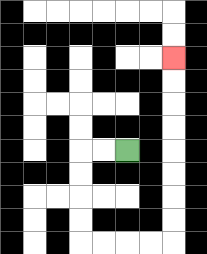{'start': '[5, 6]', 'end': '[7, 2]', 'path_directions': 'L,L,D,D,D,D,R,R,R,R,U,U,U,U,U,U,U,U', 'path_coordinates': '[[5, 6], [4, 6], [3, 6], [3, 7], [3, 8], [3, 9], [3, 10], [4, 10], [5, 10], [6, 10], [7, 10], [7, 9], [7, 8], [7, 7], [7, 6], [7, 5], [7, 4], [7, 3], [7, 2]]'}